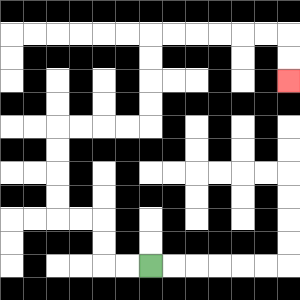{'start': '[6, 11]', 'end': '[12, 3]', 'path_directions': 'L,L,U,U,L,L,U,U,U,U,R,R,R,R,U,U,U,U,R,R,R,R,R,R,D,D', 'path_coordinates': '[[6, 11], [5, 11], [4, 11], [4, 10], [4, 9], [3, 9], [2, 9], [2, 8], [2, 7], [2, 6], [2, 5], [3, 5], [4, 5], [5, 5], [6, 5], [6, 4], [6, 3], [6, 2], [6, 1], [7, 1], [8, 1], [9, 1], [10, 1], [11, 1], [12, 1], [12, 2], [12, 3]]'}